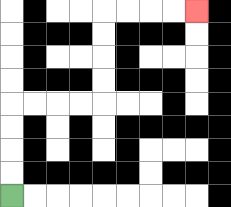{'start': '[0, 8]', 'end': '[8, 0]', 'path_directions': 'U,U,U,U,R,R,R,R,U,U,U,U,R,R,R,R', 'path_coordinates': '[[0, 8], [0, 7], [0, 6], [0, 5], [0, 4], [1, 4], [2, 4], [3, 4], [4, 4], [4, 3], [4, 2], [4, 1], [4, 0], [5, 0], [6, 0], [7, 0], [8, 0]]'}